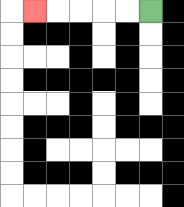{'start': '[6, 0]', 'end': '[1, 0]', 'path_directions': 'L,L,L,L,L', 'path_coordinates': '[[6, 0], [5, 0], [4, 0], [3, 0], [2, 0], [1, 0]]'}